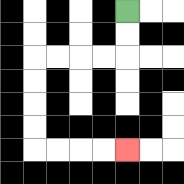{'start': '[5, 0]', 'end': '[5, 6]', 'path_directions': 'D,D,L,L,L,L,D,D,D,D,R,R,R,R', 'path_coordinates': '[[5, 0], [5, 1], [5, 2], [4, 2], [3, 2], [2, 2], [1, 2], [1, 3], [1, 4], [1, 5], [1, 6], [2, 6], [3, 6], [4, 6], [5, 6]]'}